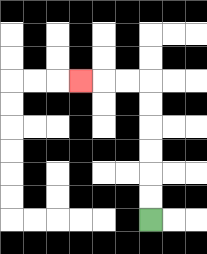{'start': '[6, 9]', 'end': '[3, 3]', 'path_directions': 'U,U,U,U,U,U,L,L,L', 'path_coordinates': '[[6, 9], [6, 8], [6, 7], [6, 6], [6, 5], [6, 4], [6, 3], [5, 3], [4, 3], [3, 3]]'}